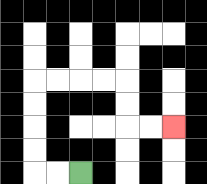{'start': '[3, 7]', 'end': '[7, 5]', 'path_directions': 'L,L,U,U,U,U,R,R,R,R,D,D,R,R', 'path_coordinates': '[[3, 7], [2, 7], [1, 7], [1, 6], [1, 5], [1, 4], [1, 3], [2, 3], [3, 3], [4, 3], [5, 3], [5, 4], [5, 5], [6, 5], [7, 5]]'}